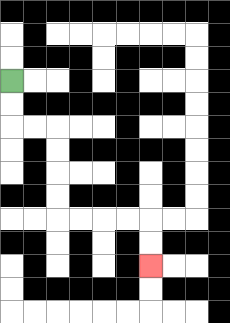{'start': '[0, 3]', 'end': '[6, 11]', 'path_directions': 'D,D,R,R,D,D,D,D,R,R,R,R,D,D', 'path_coordinates': '[[0, 3], [0, 4], [0, 5], [1, 5], [2, 5], [2, 6], [2, 7], [2, 8], [2, 9], [3, 9], [4, 9], [5, 9], [6, 9], [6, 10], [6, 11]]'}